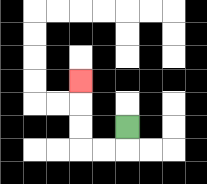{'start': '[5, 5]', 'end': '[3, 3]', 'path_directions': 'D,L,L,U,U,U', 'path_coordinates': '[[5, 5], [5, 6], [4, 6], [3, 6], [3, 5], [3, 4], [3, 3]]'}